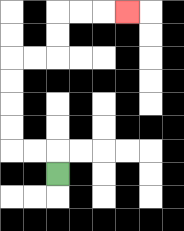{'start': '[2, 7]', 'end': '[5, 0]', 'path_directions': 'U,L,L,U,U,U,U,R,R,U,U,R,R,R', 'path_coordinates': '[[2, 7], [2, 6], [1, 6], [0, 6], [0, 5], [0, 4], [0, 3], [0, 2], [1, 2], [2, 2], [2, 1], [2, 0], [3, 0], [4, 0], [5, 0]]'}